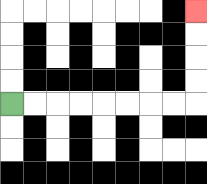{'start': '[0, 4]', 'end': '[8, 0]', 'path_directions': 'R,R,R,R,R,R,R,R,U,U,U,U', 'path_coordinates': '[[0, 4], [1, 4], [2, 4], [3, 4], [4, 4], [5, 4], [6, 4], [7, 4], [8, 4], [8, 3], [8, 2], [8, 1], [8, 0]]'}